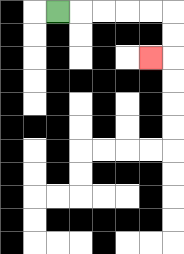{'start': '[2, 0]', 'end': '[6, 2]', 'path_directions': 'R,R,R,R,R,D,D,L', 'path_coordinates': '[[2, 0], [3, 0], [4, 0], [5, 0], [6, 0], [7, 0], [7, 1], [7, 2], [6, 2]]'}